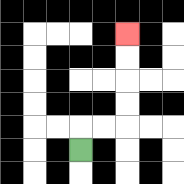{'start': '[3, 6]', 'end': '[5, 1]', 'path_directions': 'U,R,R,U,U,U,U', 'path_coordinates': '[[3, 6], [3, 5], [4, 5], [5, 5], [5, 4], [5, 3], [5, 2], [5, 1]]'}